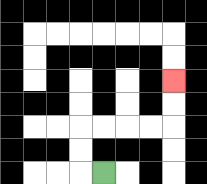{'start': '[4, 7]', 'end': '[7, 3]', 'path_directions': 'L,U,U,R,R,R,R,U,U', 'path_coordinates': '[[4, 7], [3, 7], [3, 6], [3, 5], [4, 5], [5, 5], [6, 5], [7, 5], [7, 4], [7, 3]]'}